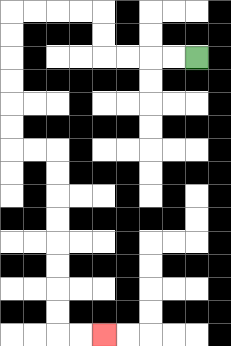{'start': '[8, 2]', 'end': '[4, 14]', 'path_directions': 'L,L,L,L,U,U,L,L,L,L,D,D,D,D,D,D,R,R,D,D,D,D,D,D,D,D,R,R', 'path_coordinates': '[[8, 2], [7, 2], [6, 2], [5, 2], [4, 2], [4, 1], [4, 0], [3, 0], [2, 0], [1, 0], [0, 0], [0, 1], [0, 2], [0, 3], [0, 4], [0, 5], [0, 6], [1, 6], [2, 6], [2, 7], [2, 8], [2, 9], [2, 10], [2, 11], [2, 12], [2, 13], [2, 14], [3, 14], [4, 14]]'}